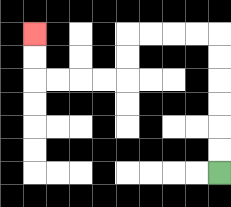{'start': '[9, 7]', 'end': '[1, 1]', 'path_directions': 'U,U,U,U,U,U,L,L,L,L,D,D,L,L,L,L,U,U', 'path_coordinates': '[[9, 7], [9, 6], [9, 5], [9, 4], [9, 3], [9, 2], [9, 1], [8, 1], [7, 1], [6, 1], [5, 1], [5, 2], [5, 3], [4, 3], [3, 3], [2, 3], [1, 3], [1, 2], [1, 1]]'}